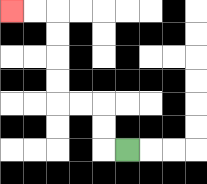{'start': '[5, 6]', 'end': '[0, 0]', 'path_directions': 'L,U,U,L,L,U,U,U,U,L,L', 'path_coordinates': '[[5, 6], [4, 6], [4, 5], [4, 4], [3, 4], [2, 4], [2, 3], [2, 2], [2, 1], [2, 0], [1, 0], [0, 0]]'}